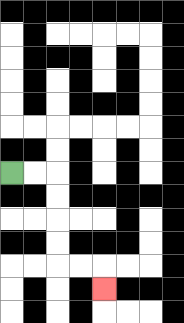{'start': '[0, 7]', 'end': '[4, 12]', 'path_directions': 'R,R,D,D,D,D,R,R,D', 'path_coordinates': '[[0, 7], [1, 7], [2, 7], [2, 8], [2, 9], [2, 10], [2, 11], [3, 11], [4, 11], [4, 12]]'}